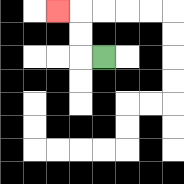{'start': '[4, 2]', 'end': '[2, 0]', 'path_directions': 'L,U,U,L', 'path_coordinates': '[[4, 2], [3, 2], [3, 1], [3, 0], [2, 0]]'}